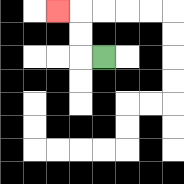{'start': '[4, 2]', 'end': '[2, 0]', 'path_directions': 'L,U,U,L', 'path_coordinates': '[[4, 2], [3, 2], [3, 1], [3, 0], [2, 0]]'}